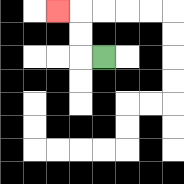{'start': '[4, 2]', 'end': '[2, 0]', 'path_directions': 'L,U,U,L', 'path_coordinates': '[[4, 2], [3, 2], [3, 1], [3, 0], [2, 0]]'}